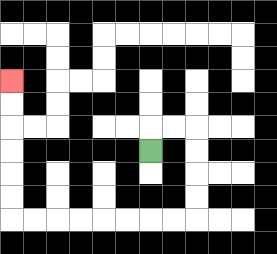{'start': '[6, 6]', 'end': '[0, 3]', 'path_directions': 'U,R,R,D,D,D,D,L,L,L,L,L,L,L,L,U,U,U,U,U,U', 'path_coordinates': '[[6, 6], [6, 5], [7, 5], [8, 5], [8, 6], [8, 7], [8, 8], [8, 9], [7, 9], [6, 9], [5, 9], [4, 9], [3, 9], [2, 9], [1, 9], [0, 9], [0, 8], [0, 7], [0, 6], [0, 5], [0, 4], [0, 3]]'}